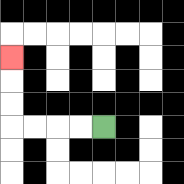{'start': '[4, 5]', 'end': '[0, 2]', 'path_directions': 'L,L,L,L,U,U,U', 'path_coordinates': '[[4, 5], [3, 5], [2, 5], [1, 5], [0, 5], [0, 4], [0, 3], [0, 2]]'}